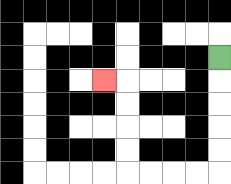{'start': '[9, 2]', 'end': '[4, 3]', 'path_directions': 'D,D,D,D,D,L,L,L,L,U,U,U,U,L', 'path_coordinates': '[[9, 2], [9, 3], [9, 4], [9, 5], [9, 6], [9, 7], [8, 7], [7, 7], [6, 7], [5, 7], [5, 6], [5, 5], [5, 4], [5, 3], [4, 3]]'}